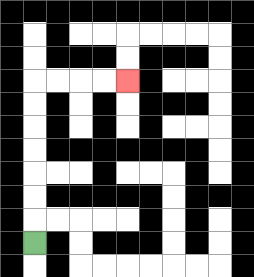{'start': '[1, 10]', 'end': '[5, 3]', 'path_directions': 'U,U,U,U,U,U,U,R,R,R,R', 'path_coordinates': '[[1, 10], [1, 9], [1, 8], [1, 7], [1, 6], [1, 5], [1, 4], [1, 3], [2, 3], [3, 3], [4, 3], [5, 3]]'}